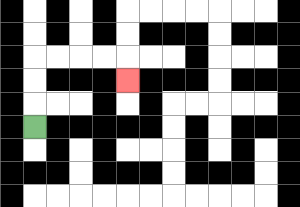{'start': '[1, 5]', 'end': '[5, 3]', 'path_directions': 'U,U,U,R,R,R,R,D', 'path_coordinates': '[[1, 5], [1, 4], [1, 3], [1, 2], [2, 2], [3, 2], [4, 2], [5, 2], [5, 3]]'}